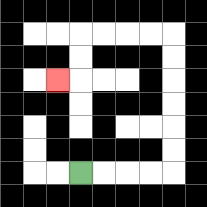{'start': '[3, 7]', 'end': '[2, 3]', 'path_directions': 'R,R,R,R,U,U,U,U,U,U,L,L,L,L,D,D,L', 'path_coordinates': '[[3, 7], [4, 7], [5, 7], [6, 7], [7, 7], [7, 6], [7, 5], [7, 4], [7, 3], [7, 2], [7, 1], [6, 1], [5, 1], [4, 1], [3, 1], [3, 2], [3, 3], [2, 3]]'}